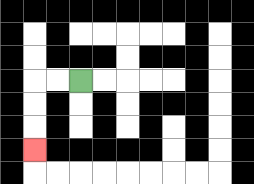{'start': '[3, 3]', 'end': '[1, 6]', 'path_directions': 'L,L,D,D,D', 'path_coordinates': '[[3, 3], [2, 3], [1, 3], [1, 4], [1, 5], [1, 6]]'}